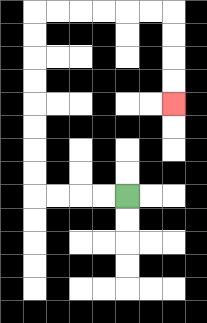{'start': '[5, 8]', 'end': '[7, 4]', 'path_directions': 'L,L,L,L,U,U,U,U,U,U,U,U,R,R,R,R,R,R,D,D,D,D', 'path_coordinates': '[[5, 8], [4, 8], [3, 8], [2, 8], [1, 8], [1, 7], [1, 6], [1, 5], [1, 4], [1, 3], [1, 2], [1, 1], [1, 0], [2, 0], [3, 0], [4, 0], [5, 0], [6, 0], [7, 0], [7, 1], [7, 2], [7, 3], [7, 4]]'}